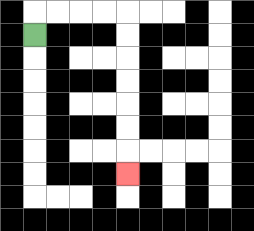{'start': '[1, 1]', 'end': '[5, 7]', 'path_directions': 'U,R,R,R,R,D,D,D,D,D,D,D', 'path_coordinates': '[[1, 1], [1, 0], [2, 0], [3, 0], [4, 0], [5, 0], [5, 1], [5, 2], [5, 3], [5, 4], [5, 5], [5, 6], [5, 7]]'}